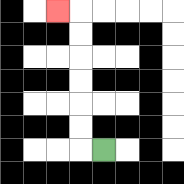{'start': '[4, 6]', 'end': '[2, 0]', 'path_directions': 'L,U,U,U,U,U,U,L', 'path_coordinates': '[[4, 6], [3, 6], [3, 5], [3, 4], [3, 3], [3, 2], [3, 1], [3, 0], [2, 0]]'}